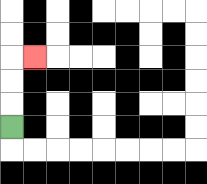{'start': '[0, 5]', 'end': '[1, 2]', 'path_directions': 'U,U,U,R', 'path_coordinates': '[[0, 5], [0, 4], [0, 3], [0, 2], [1, 2]]'}